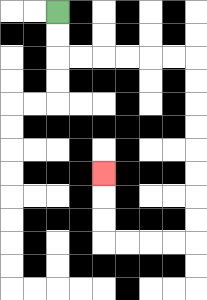{'start': '[2, 0]', 'end': '[4, 7]', 'path_directions': 'D,D,R,R,R,R,R,R,D,D,D,D,D,D,D,D,L,L,L,L,U,U,U', 'path_coordinates': '[[2, 0], [2, 1], [2, 2], [3, 2], [4, 2], [5, 2], [6, 2], [7, 2], [8, 2], [8, 3], [8, 4], [8, 5], [8, 6], [8, 7], [8, 8], [8, 9], [8, 10], [7, 10], [6, 10], [5, 10], [4, 10], [4, 9], [4, 8], [4, 7]]'}